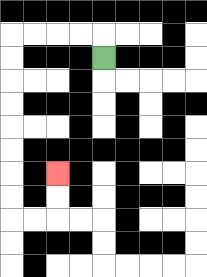{'start': '[4, 2]', 'end': '[2, 7]', 'path_directions': 'U,L,L,L,L,D,D,D,D,D,D,D,D,R,R,U,U', 'path_coordinates': '[[4, 2], [4, 1], [3, 1], [2, 1], [1, 1], [0, 1], [0, 2], [0, 3], [0, 4], [0, 5], [0, 6], [0, 7], [0, 8], [0, 9], [1, 9], [2, 9], [2, 8], [2, 7]]'}